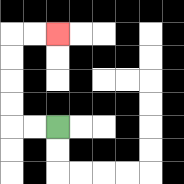{'start': '[2, 5]', 'end': '[2, 1]', 'path_directions': 'L,L,U,U,U,U,R,R', 'path_coordinates': '[[2, 5], [1, 5], [0, 5], [0, 4], [0, 3], [0, 2], [0, 1], [1, 1], [2, 1]]'}